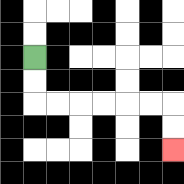{'start': '[1, 2]', 'end': '[7, 6]', 'path_directions': 'D,D,R,R,R,R,R,R,D,D', 'path_coordinates': '[[1, 2], [1, 3], [1, 4], [2, 4], [3, 4], [4, 4], [5, 4], [6, 4], [7, 4], [7, 5], [7, 6]]'}